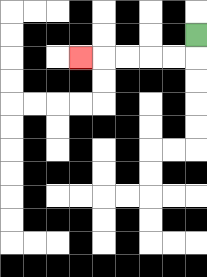{'start': '[8, 1]', 'end': '[3, 2]', 'path_directions': 'D,L,L,L,L,L', 'path_coordinates': '[[8, 1], [8, 2], [7, 2], [6, 2], [5, 2], [4, 2], [3, 2]]'}